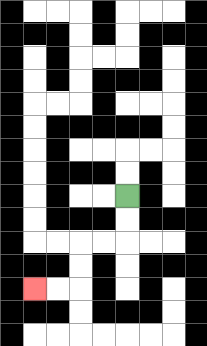{'start': '[5, 8]', 'end': '[1, 12]', 'path_directions': 'D,D,L,L,D,D,L,L', 'path_coordinates': '[[5, 8], [5, 9], [5, 10], [4, 10], [3, 10], [3, 11], [3, 12], [2, 12], [1, 12]]'}